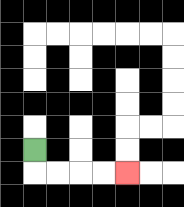{'start': '[1, 6]', 'end': '[5, 7]', 'path_directions': 'D,R,R,R,R', 'path_coordinates': '[[1, 6], [1, 7], [2, 7], [3, 7], [4, 7], [5, 7]]'}